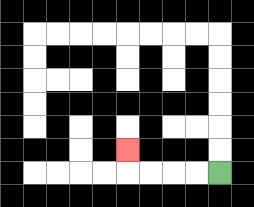{'start': '[9, 7]', 'end': '[5, 6]', 'path_directions': 'L,L,L,L,U', 'path_coordinates': '[[9, 7], [8, 7], [7, 7], [6, 7], [5, 7], [5, 6]]'}